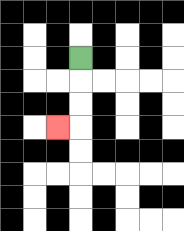{'start': '[3, 2]', 'end': '[2, 5]', 'path_directions': 'D,D,D,L', 'path_coordinates': '[[3, 2], [3, 3], [3, 4], [3, 5], [2, 5]]'}